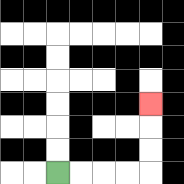{'start': '[2, 7]', 'end': '[6, 4]', 'path_directions': 'R,R,R,R,U,U,U', 'path_coordinates': '[[2, 7], [3, 7], [4, 7], [5, 7], [6, 7], [6, 6], [6, 5], [6, 4]]'}